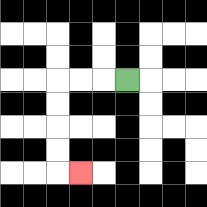{'start': '[5, 3]', 'end': '[3, 7]', 'path_directions': 'L,L,L,D,D,D,D,R', 'path_coordinates': '[[5, 3], [4, 3], [3, 3], [2, 3], [2, 4], [2, 5], [2, 6], [2, 7], [3, 7]]'}